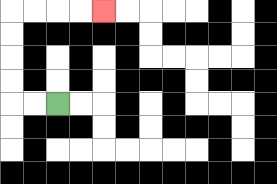{'start': '[2, 4]', 'end': '[4, 0]', 'path_directions': 'L,L,U,U,U,U,R,R,R,R', 'path_coordinates': '[[2, 4], [1, 4], [0, 4], [0, 3], [0, 2], [0, 1], [0, 0], [1, 0], [2, 0], [3, 0], [4, 0]]'}